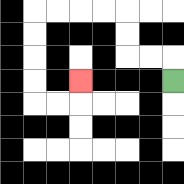{'start': '[7, 3]', 'end': '[3, 3]', 'path_directions': 'U,L,L,U,U,L,L,L,L,D,D,D,D,R,R,U', 'path_coordinates': '[[7, 3], [7, 2], [6, 2], [5, 2], [5, 1], [5, 0], [4, 0], [3, 0], [2, 0], [1, 0], [1, 1], [1, 2], [1, 3], [1, 4], [2, 4], [3, 4], [3, 3]]'}